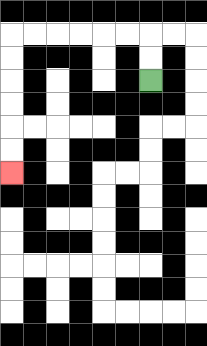{'start': '[6, 3]', 'end': '[0, 7]', 'path_directions': 'U,U,L,L,L,L,L,L,D,D,D,D,D,D', 'path_coordinates': '[[6, 3], [6, 2], [6, 1], [5, 1], [4, 1], [3, 1], [2, 1], [1, 1], [0, 1], [0, 2], [0, 3], [0, 4], [0, 5], [0, 6], [0, 7]]'}